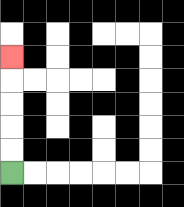{'start': '[0, 7]', 'end': '[0, 2]', 'path_directions': 'U,U,U,U,U', 'path_coordinates': '[[0, 7], [0, 6], [0, 5], [0, 4], [0, 3], [0, 2]]'}